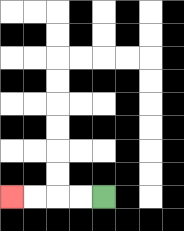{'start': '[4, 8]', 'end': '[0, 8]', 'path_directions': 'L,L,L,L', 'path_coordinates': '[[4, 8], [3, 8], [2, 8], [1, 8], [0, 8]]'}